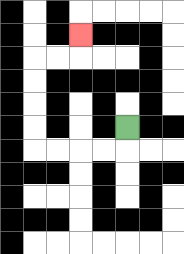{'start': '[5, 5]', 'end': '[3, 1]', 'path_directions': 'D,L,L,L,L,U,U,U,U,R,R,U', 'path_coordinates': '[[5, 5], [5, 6], [4, 6], [3, 6], [2, 6], [1, 6], [1, 5], [1, 4], [1, 3], [1, 2], [2, 2], [3, 2], [3, 1]]'}